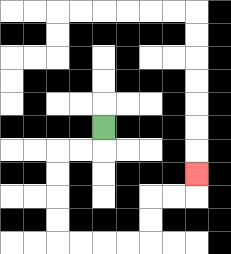{'start': '[4, 5]', 'end': '[8, 7]', 'path_directions': 'D,L,L,D,D,D,D,R,R,R,R,U,U,R,R,U', 'path_coordinates': '[[4, 5], [4, 6], [3, 6], [2, 6], [2, 7], [2, 8], [2, 9], [2, 10], [3, 10], [4, 10], [5, 10], [6, 10], [6, 9], [6, 8], [7, 8], [8, 8], [8, 7]]'}